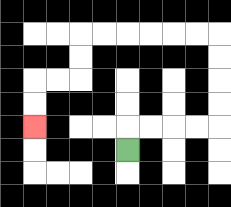{'start': '[5, 6]', 'end': '[1, 5]', 'path_directions': 'U,R,R,R,R,U,U,U,U,L,L,L,L,L,L,D,D,L,L,D,D', 'path_coordinates': '[[5, 6], [5, 5], [6, 5], [7, 5], [8, 5], [9, 5], [9, 4], [9, 3], [9, 2], [9, 1], [8, 1], [7, 1], [6, 1], [5, 1], [4, 1], [3, 1], [3, 2], [3, 3], [2, 3], [1, 3], [1, 4], [1, 5]]'}